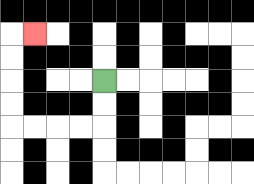{'start': '[4, 3]', 'end': '[1, 1]', 'path_directions': 'D,D,L,L,L,L,U,U,U,U,R', 'path_coordinates': '[[4, 3], [4, 4], [4, 5], [3, 5], [2, 5], [1, 5], [0, 5], [0, 4], [0, 3], [0, 2], [0, 1], [1, 1]]'}